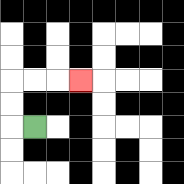{'start': '[1, 5]', 'end': '[3, 3]', 'path_directions': 'L,U,U,R,R,R', 'path_coordinates': '[[1, 5], [0, 5], [0, 4], [0, 3], [1, 3], [2, 3], [3, 3]]'}